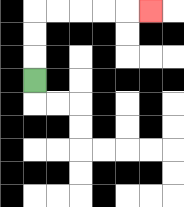{'start': '[1, 3]', 'end': '[6, 0]', 'path_directions': 'U,U,U,R,R,R,R,R', 'path_coordinates': '[[1, 3], [1, 2], [1, 1], [1, 0], [2, 0], [3, 0], [4, 0], [5, 0], [6, 0]]'}